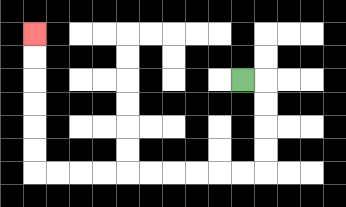{'start': '[10, 3]', 'end': '[1, 1]', 'path_directions': 'R,D,D,D,D,L,L,L,L,L,L,L,L,L,L,U,U,U,U,U,U', 'path_coordinates': '[[10, 3], [11, 3], [11, 4], [11, 5], [11, 6], [11, 7], [10, 7], [9, 7], [8, 7], [7, 7], [6, 7], [5, 7], [4, 7], [3, 7], [2, 7], [1, 7], [1, 6], [1, 5], [1, 4], [1, 3], [1, 2], [1, 1]]'}